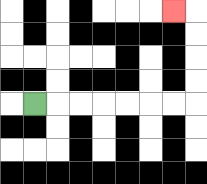{'start': '[1, 4]', 'end': '[7, 0]', 'path_directions': 'R,R,R,R,R,R,R,U,U,U,U,L', 'path_coordinates': '[[1, 4], [2, 4], [3, 4], [4, 4], [5, 4], [6, 4], [7, 4], [8, 4], [8, 3], [8, 2], [8, 1], [8, 0], [7, 0]]'}